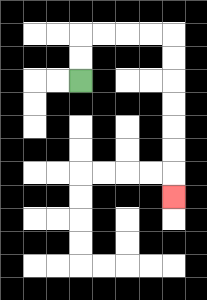{'start': '[3, 3]', 'end': '[7, 8]', 'path_directions': 'U,U,R,R,R,R,D,D,D,D,D,D,D', 'path_coordinates': '[[3, 3], [3, 2], [3, 1], [4, 1], [5, 1], [6, 1], [7, 1], [7, 2], [7, 3], [7, 4], [7, 5], [7, 6], [7, 7], [7, 8]]'}